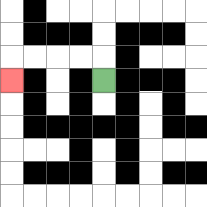{'start': '[4, 3]', 'end': '[0, 3]', 'path_directions': 'U,L,L,L,L,D', 'path_coordinates': '[[4, 3], [4, 2], [3, 2], [2, 2], [1, 2], [0, 2], [0, 3]]'}